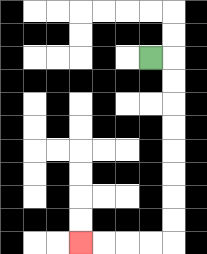{'start': '[6, 2]', 'end': '[3, 10]', 'path_directions': 'R,D,D,D,D,D,D,D,D,L,L,L,L', 'path_coordinates': '[[6, 2], [7, 2], [7, 3], [7, 4], [7, 5], [7, 6], [7, 7], [7, 8], [7, 9], [7, 10], [6, 10], [5, 10], [4, 10], [3, 10]]'}